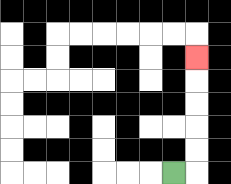{'start': '[7, 7]', 'end': '[8, 2]', 'path_directions': 'R,U,U,U,U,U', 'path_coordinates': '[[7, 7], [8, 7], [8, 6], [8, 5], [8, 4], [8, 3], [8, 2]]'}